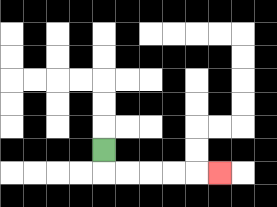{'start': '[4, 6]', 'end': '[9, 7]', 'path_directions': 'D,R,R,R,R,R', 'path_coordinates': '[[4, 6], [4, 7], [5, 7], [6, 7], [7, 7], [8, 7], [9, 7]]'}